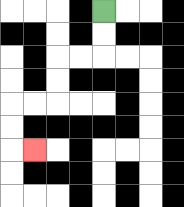{'start': '[4, 0]', 'end': '[1, 6]', 'path_directions': 'D,D,L,L,D,D,L,L,D,D,R', 'path_coordinates': '[[4, 0], [4, 1], [4, 2], [3, 2], [2, 2], [2, 3], [2, 4], [1, 4], [0, 4], [0, 5], [0, 6], [1, 6]]'}